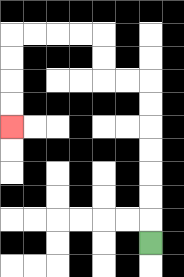{'start': '[6, 10]', 'end': '[0, 5]', 'path_directions': 'U,U,U,U,U,U,U,L,L,U,U,L,L,L,L,D,D,D,D', 'path_coordinates': '[[6, 10], [6, 9], [6, 8], [6, 7], [6, 6], [6, 5], [6, 4], [6, 3], [5, 3], [4, 3], [4, 2], [4, 1], [3, 1], [2, 1], [1, 1], [0, 1], [0, 2], [0, 3], [0, 4], [0, 5]]'}